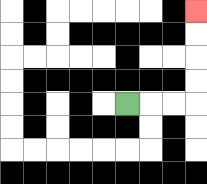{'start': '[5, 4]', 'end': '[8, 0]', 'path_directions': 'R,R,R,U,U,U,U', 'path_coordinates': '[[5, 4], [6, 4], [7, 4], [8, 4], [8, 3], [8, 2], [8, 1], [8, 0]]'}